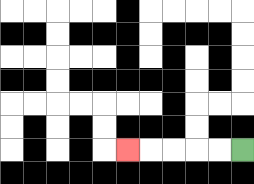{'start': '[10, 6]', 'end': '[5, 6]', 'path_directions': 'L,L,L,L,L', 'path_coordinates': '[[10, 6], [9, 6], [8, 6], [7, 6], [6, 6], [5, 6]]'}